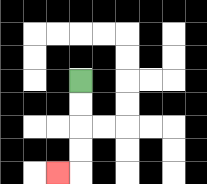{'start': '[3, 3]', 'end': '[2, 7]', 'path_directions': 'D,D,D,D,L', 'path_coordinates': '[[3, 3], [3, 4], [3, 5], [3, 6], [3, 7], [2, 7]]'}